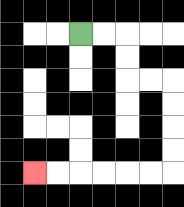{'start': '[3, 1]', 'end': '[1, 7]', 'path_directions': 'R,R,D,D,R,R,D,D,D,D,L,L,L,L,L,L', 'path_coordinates': '[[3, 1], [4, 1], [5, 1], [5, 2], [5, 3], [6, 3], [7, 3], [7, 4], [7, 5], [7, 6], [7, 7], [6, 7], [5, 7], [4, 7], [3, 7], [2, 7], [1, 7]]'}